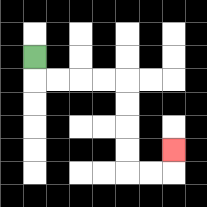{'start': '[1, 2]', 'end': '[7, 6]', 'path_directions': 'D,R,R,R,R,D,D,D,D,R,R,U', 'path_coordinates': '[[1, 2], [1, 3], [2, 3], [3, 3], [4, 3], [5, 3], [5, 4], [5, 5], [5, 6], [5, 7], [6, 7], [7, 7], [7, 6]]'}